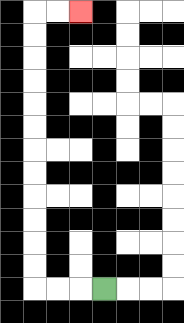{'start': '[4, 12]', 'end': '[3, 0]', 'path_directions': 'L,L,L,U,U,U,U,U,U,U,U,U,U,U,U,R,R', 'path_coordinates': '[[4, 12], [3, 12], [2, 12], [1, 12], [1, 11], [1, 10], [1, 9], [1, 8], [1, 7], [1, 6], [1, 5], [1, 4], [1, 3], [1, 2], [1, 1], [1, 0], [2, 0], [3, 0]]'}